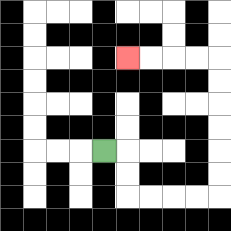{'start': '[4, 6]', 'end': '[5, 2]', 'path_directions': 'R,D,D,R,R,R,R,U,U,U,U,U,U,L,L,L,L', 'path_coordinates': '[[4, 6], [5, 6], [5, 7], [5, 8], [6, 8], [7, 8], [8, 8], [9, 8], [9, 7], [9, 6], [9, 5], [9, 4], [9, 3], [9, 2], [8, 2], [7, 2], [6, 2], [5, 2]]'}